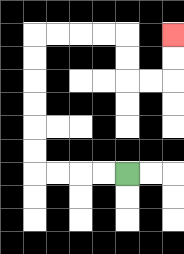{'start': '[5, 7]', 'end': '[7, 1]', 'path_directions': 'L,L,L,L,U,U,U,U,U,U,R,R,R,R,D,D,R,R,U,U', 'path_coordinates': '[[5, 7], [4, 7], [3, 7], [2, 7], [1, 7], [1, 6], [1, 5], [1, 4], [1, 3], [1, 2], [1, 1], [2, 1], [3, 1], [4, 1], [5, 1], [5, 2], [5, 3], [6, 3], [7, 3], [7, 2], [7, 1]]'}